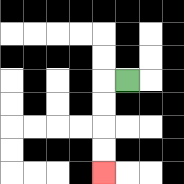{'start': '[5, 3]', 'end': '[4, 7]', 'path_directions': 'L,D,D,D,D', 'path_coordinates': '[[5, 3], [4, 3], [4, 4], [4, 5], [4, 6], [4, 7]]'}